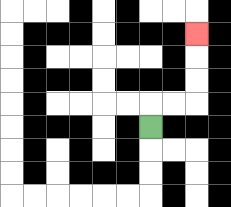{'start': '[6, 5]', 'end': '[8, 1]', 'path_directions': 'U,R,R,U,U,U', 'path_coordinates': '[[6, 5], [6, 4], [7, 4], [8, 4], [8, 3], [8, 2], [8, 1]]'}